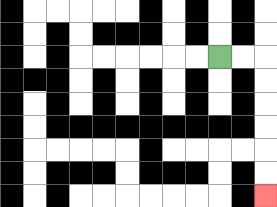{'start': '[9, 2]', 'end': '[11, 8]', 'path_directions': 'R,R,D,D,D,D,D,D', 'path_coordinates': '[[9, 2], [10, 2], [11, 2], [11, 3], [11, 4], [11, 5], [11, 6], [11, 7], [11, 8]]'}